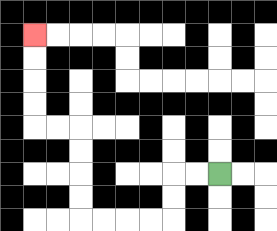{'start': '[9, 7]', 'end': '[1, 1]', 'path_directions': 'L,L,D,D,L,L,L,L,U,U,U,U,L,L,U,U,U,U', 'path_coordinates': '[[9, 7], [8, 7], [7, 7], [7, 8], [7, 9], [6, 9], [5, 9], [4, 9], [3, 9], [3, 8], [3, 7], [3, 6], [3, 5], [2, 5], [1, 5], [1, 4], [1, 3], [1, 2], [1, 1]]'}